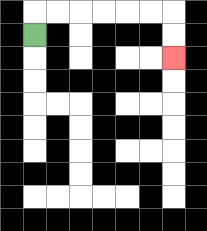{'start': '[1, 1]', 'end': '[7, 2]', 'path_directions': 'U,R,R,R,R,R,R,D,D', 'path_coordinates': '[[1, 1], [1, 0], [2, 0], [3, 0], [4, 0], [5, 0], [6, 0], [7, 0], [7, 1], [7, 2]]'}